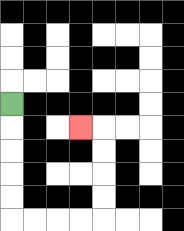{'start': '[0, 4]', 'end': '[3, 5]', 'path_directions': 'D,D,D,D,D,R,R,R,R,U,U,U,U,L', 'path_coordinates': '[[0, 4], [0, 5], [0, 6], [0, 7], [0, 8], [0, 9], [1, 9], [2, 9], [3, 9], [4, 9], [4, 8], [4, 7], [4, 6], [4, 5], [3, 5]]'}